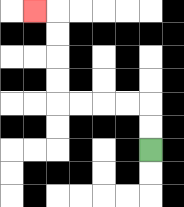{'start': '[6, 6]', 'end': '[1, 0]', 'path_directions': 'U,U,L,L,L,L,U,U,U,U,L', 'path_coordinates': '[[6, 6], [6, 5], [6, 4], [5, 4], [4, 4], [3, 4], [2, 4], [2, 3], [2, 2], [2, 1], [2, 0], [1, 0]]'}